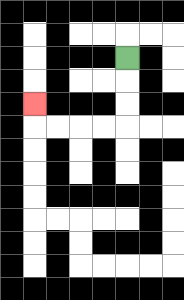{'start': '[5, 2]', 'end': '[1, 4]', 'path_directions': 'D,D,D,L,L,L,L,U', 'path_coordinates': '[[5, 2], [5, 3], [5, 4], [5, 5], [4, 5], [3, 5], [2, 5], [1, 5], [1, 4]]'}